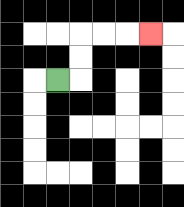{'start': '[2, 3]', 'end': '[6, 1]', 'path_directions': 'R,U,U,R,R,R', 'path_coordinates': '[[2, 3], [3, 3], [3, 2], [3, 1], [4, 1], [5, 1], [6, 1]]'}